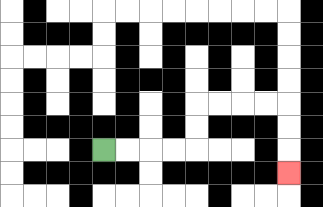{'start': '[4, 6]', 'end': '[12, 7]', 'path_directions': 'R,R,R,R,U,U,R,R,R,R,D,D,D', 'path_coordinates': '[[4, 6], [5, 6], [6, 6], [7, 6], [8, 6], [8, 5], [8, 4], [9, 4], [10, 4], [11, 4], [12, 4], [12, 5], [12, 6], [12, 7]]'}